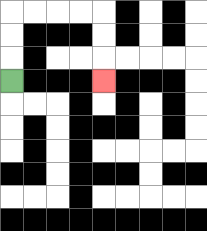{'start': '[0, 3]', 'end': '[4, 3]', 'path_directions': 'U,U,U,R,R,R,R,D,D,D', 'path_coordinates': '[[0, 3], [0, 2], [0, 1], [0, 0], [1, 0], [2, 0], [3, 0], [4, 0], [4, 1], [4, 2], [4, 3]]'}